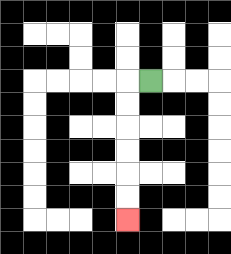{'start': '[6, 3]', 'end': '[5, 9]', 'path_directions': 'L,D,D,D,D,D,D', 'path_coordinates': '[[6, 3], [5, 3], [5, 4], [5, 5], [5, 6], [5, 7], [5, 8], [5, 9]]'}